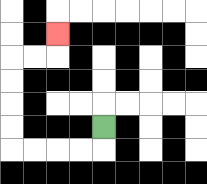{'start': '[4, 5]', 'end': '[2, 1]', 'path_directions': 'D,L,L,L,L,U,U,U,U,R,R,U', 'path_coordinates': '[[4, 5], [4, 6], [3, 6], [2, 6], [1, 6], [0, 6], [0, 5], [0, 4], [0, 3], [0, 2], [1, 2], [2, 2], [2, 1]]'}